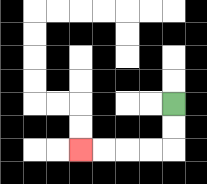{'start': '[7, 4]', 'end': '[3, 6]', 'path_directions': 'D,D,L,L,L,L', 'path_coordinates': '[[7, 4], [7, 5], [7, 6], [6, 6], [5, 6], [4, 6], [3, 6]]'}